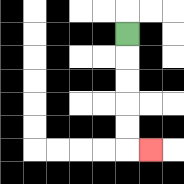{'start': '[5, 1]', 'end': '[6, 6]', 'path_directions': 'D,D,D,D,D,R', 'path_coordinates': '[[5, 1], [5, 2], [5, 3], [5, 4], [5, 5], [5, 6], [6, 6]]'}